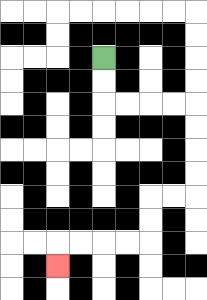{'start': '[4, 2]', 'end': '[2, 11]', 'path_directions': 'D,D,R,R,R,R,D,D,D,D,L,L,D,D,L,L,L,L,D', 'path_coordinates': '[[4, 2], [4, 3], [4, 4], [5, 4], [6, 4], [7, 4], [8, 4], [8, 5], [8, 6], [8, 7], [8, 8], [7, 8], [6, 8], [6, 9], [6, 10], [5, 10], [4, 10], [3, 10], [2, 10], [2, 11]]'}